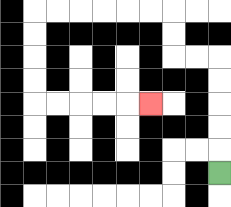{'start': '[9, 7]', 'end': '[6, 4]', 'path_directions': 'U,U,U,U,U,L,L,U,U,L,L,L,L,L,L,D,D,D,D,R,R,R,R,R', 'path_coordinates': '[[9, 7], [9, 6], [9, 5], [9, 4], [9, 3], [9, 2], [8, 2], [7, 2], [7, 1], [7, 0], [6, 0], [5, 0], [4, 0], [3, 0], [2, 0], [1, 0], [1, 1], [1, 2], [1, 3], [1, 4], [2, 4], [3, 4], [4, 4], [5, 4], [6, 4]]'}